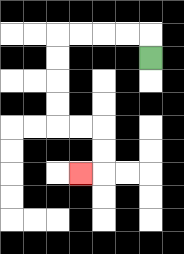{'start': '[6, 2]', 'end': '[3, 7]', 'path_directions': 'U,L,L,L,L,D,D,D,D,R,R,D,D,L', 'path_coordinates': '[[6, 2], [6, 1], [5, 1], [4, 1], [3, 1], [2, 1], [2, 2], [2, 3], [2, 4], [2, 5], [3, 5], [4, 5], [4, 6], [4, 7], [3, 7]]'}